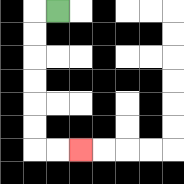{'start': '[2, 0]', 'end': '[3, 6]', 'path_directions': 'L,D,D,D,D,D,D,R,R', 'path_coordinates': '[[2, 0], [1, 0], [1, 1], [1, 2], [1, 3], [1, 4], [1, 5], [1, 6], [2, 6], [3, 6]]'}